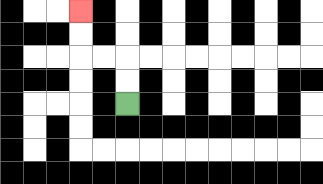{'start': '[5, 4]', 'end': '[3, 0]', 'path_directions': 'U,U,L,L,U,U', 'path_coordinates': '[[5, 4], [5, 3], [5, 2], [4, 2], [3, 2], [3, 1], [3, 0]]'}